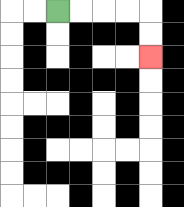{'start': '[2, 0]', 'end': '[6, 2]', 'path_directions': 'R,R,R,R,D,D', 'path_coordinates': '[[2, 0], [3, 0], [4, 0], [5, 0], [6, 0], [6, 1], [6, 2]]'}